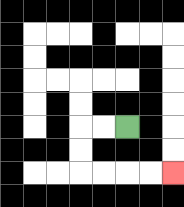{'start': '[5, 5]', 'end': '[7, 7]', 'path_directions': 'L,L,D,D,R,R,R,R', 'path_coordinates': '[[5, 5], [4, 5], [3, 5], [3, 6], [3, 7], [4, 7], [5, 7], [6, 7], [7, 7]]'}